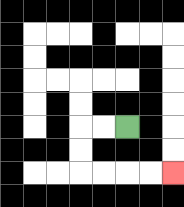{'start': '[5, 5]', 'end': '[7, 7]', 'path_directions': 'L,L,D,D,R,R,R,R', 'path_coordinates': '[[5, 5], [4, 5], [3, 5], [3, 6], [3, 7], [4, 7], [5, 7], [6, 7], [7, 7]]'}